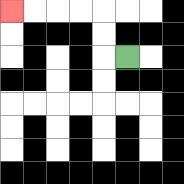{'start': '[5, 2]', 'end': '[0, 0]', 'path_directions': 'L,U,U,L,L,L,L', 'path_coordinates': '[[5, 2], [4, 2], [4, 1], [4, 0], [3, 0], [2, 0], [1, 0], [0, 0]]'}